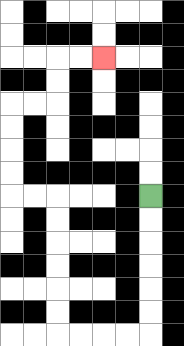{'start': '[6, 8]', 'end': '[4, 2]', 'path_directions': 'D,D,D,D,D,D,L,L,L,L,U,U,U,U,U,U,L,L,U,U,U,U,R,R,U,U,R,R', 'path_coordinates': '[[6, 8], [6, 9], [6, 10], [6, 11], [6, 12], [6, 13], [6, 14], [5, 14], [4, 14], [3, 14], [2, 14], [2, 13], [2, 12], [2, 11], [2, 10], [2, 9], [2, 8], [1, 8], [0, 8], [0, 7], [0, 6], [0, 5], [0, 4], [1, 4], [2, 4], [2, 3], [2, 2], [3, 2], [4, 2]]'}